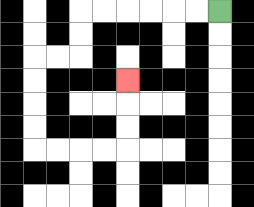{'start': '[9, 0]', 'end': '[5, 3]', 'path_directions': 'L,L,L,L,L,L,D,D,L,L,D,D,D,D,R,R,R,R,U,U,U', 'path_coordinates': '[[9, 0], [8, 0], [7, 0], [6, 0], [5, 0], [4, 0], [3, 0], [3, 1], [3, 2], [2, 2], [1, 2], [1, 3], [1, 4], [1, 5], [1, 6], [2, 6], [3, 6], [4, 6], [5, 6], [5, 5], [5, 4], [5, 3]]'}